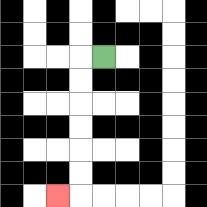{'start': '[4, 2]', 'end': '[2, 8]', 'path_directions': 'L,D,D,D,D,D,D,L', 'path_coordinates': '[[4, 2], [3, 2], [3, 3], [3, 4], [3, 5], [3, 6], [3, 7], [3, 8], [2, 8]]'}